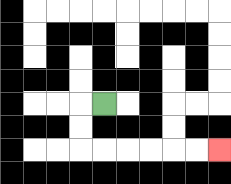{'start': '[4, 4]', 'end': '[9, 6]', 'path_directions': 'L,D,D,R,R,R,R,R,R', 'path_coordinates': '[[4, 4], [3, 4], [3, 5], [3, 6], [4, 6], [5, 6], [6, 6], [7, 6], [8, 6], [9, 6]]'}